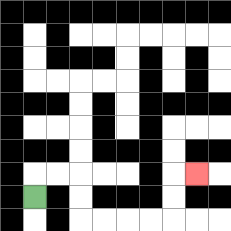{'start': '[1, 8]', 'end': '[8, 7]', 'path_directions': 'U,R,R,D,D,R,R,R,R,U,U,R', 'path_coordinates': '[[1, 8], [1, 7], [2, 7], [3, 7], [3, 8], [3, 9], [4, 9], [5, 9], [6, 9], [7, 9], [7, 8], [7, 7], [8, 7]]'}